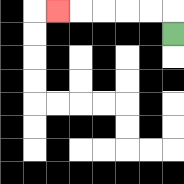{'start': '[7, 1]', 'end': '[2, 0]', 'path_directions': 'U,L,L,L,L,L', 'path_coordinates': '[[7, 1], [7, 0], [6, 0], [5, 0], [4, 0], [3, 0], [2, 0]]'}